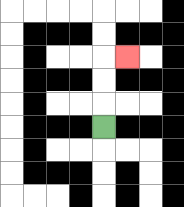{'start': '[4, 5]', 'end': '[5, 2]', 'path_directions': 'U,U,U,R', 'path_coordinates': '[[4, 5], [4, 4], [4, 3], [4, 2], [5, 2]]'}